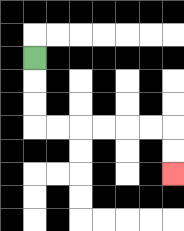{'start': '[1, 2]', 'end': '[7, 7]', 'path_directions': 'D,D,D,R,R,R,R,R,R,D,D', 'path_coordinates': '[[1, 2], [1, 3], [1, 4], [1, 5], [2, 5], [3, 5], [4, 5], [5, 5], [6, 5], [7, 5], [7, 6], [7, 7]]'}